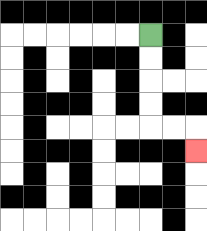{'start': '[6, 1]', 'end': '[8, 6]', 'path_directions': 'D,D,D,D,R,R,D', 'path_coordinates': '[[6, 1], [6, 2], [6, 3], [6, 4], [6, 5], [7, 5], [8, 5], [8, 6]]'}